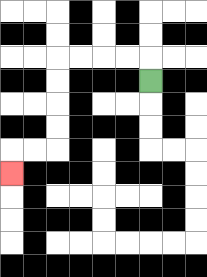{'start': '[6, 3]', 'end': '[0, 7]', 'path_directions': 'U,L,L,L,L,D,D,D,D,L,L,D', 'path_coordinates': '[[6, 3], [6, 2], [5, 2], [4, 2], [3, 2], [2, 2], [2, 3], [2, 4], [2, 5], [2, 6], [1, 6], [0, 6], [0, 7]]'}